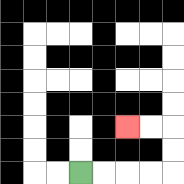{'start': '[3, 7]', 'end': '[5, 5]', 'path_directions': 'R,R,R,R,U,U,L,L', 'path_coordinates': '[[3, 7], [4, 7], [5, 7], [6, 7], [7, 7], [7, 6], [7, 5], [6, 5], [5, 5]]'}